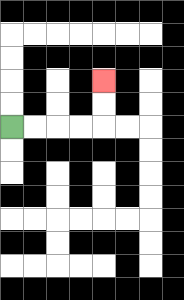{'start': '[0, 5]', 'end': '[4, 3]', 'path_directions': 'R,R,R,R,U,U', 'path_coordinates': '[[0, 5], [1, 5], [2, 5], [3, 5], [4, 5], [4, 4], [4, 3]]'}